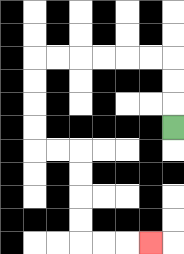{'start': '[7, 5]', 'end': '[6, 10]', 'path_directions': 'U,U,U,L,L,L,L,L,L,D,D,D,D,R,R,D,D,D,D,R,R,R', 'path_coordinates': '[[7, 5], [7, 4], [7, 3], [7, 2], [6, 2], [5, 2], [4, 2], [3, 2], [2, 2], [1, 2], [1, 3], [1, 4], [1, 5], [1, 6], [2, 6], [3, 6], [3, 7], [3, 8], [3, 9], [3, 10], [4, 10], [5, 10], [6, 10]]'}